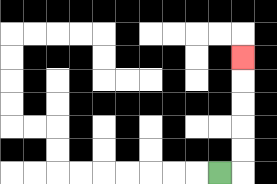{'start': '[9, 7]', 'end': '[10, 2]', 'path_directions': 'R,U,U,U,U,U', 'path_coordinates': '[[9, 7], [10, 7], [10, 6], [10, 5], [10, 4], [10, 3], [10, 2]]'}